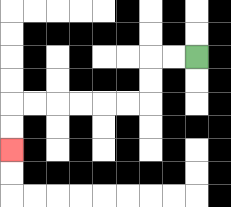{'start': '[8, 2]', 'end': '[0, 6]', 'path_directions': 'L,L,D,D,L,L,L,L,L,L,D,D', 'path_coordinates': '[[8, 2], [7, 2], [6, 2], [6, 3], [6, 4], [5, 4], [4, 4], [3, 4], [2, 4], [1, 4], [0, 4], [0, 5], [0, 6]]'}